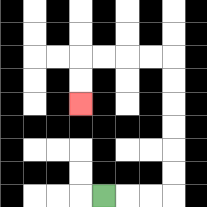{'start': '[4, 8]', 'end': '[3, 4]', 'path_directions': 'R,R,R,U,U,U,U,U,U,L,L,L,L,D,D', 'path_coordinates': '[[4, 8], [5, 8], [6, 8], [7, 8], [7, 7], [7, 6], [7, 5], [7, 4], [7, 3], [7, 2], [6, 2], [5, 2], [4, 2], [3, 2], [3, 3], [3, 4]]'}